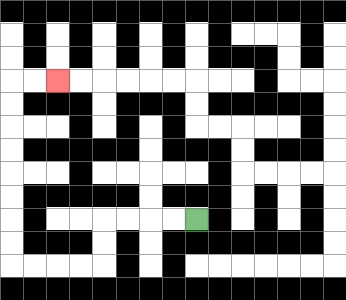{'start': '[8, 9]', 'end': '[2, 3]', 'path_directions': 'L,L,L,L,D,D,L,L,L,L,U,U,U,U,U,U,U,U,R,R', 'path_coordinates': '[[8, 9], [7, 9], [6, 9], [5, 9], [4, 9], [4, 10], [4, 11], [3, 11], [2, 11], [1, 11], [0, 11], [0, 10], [0, 9], [0, 8], [0, 7], [0, 6], [0, 5], [0, 4], [0, 3], [1, 3], [2, 3]]'}